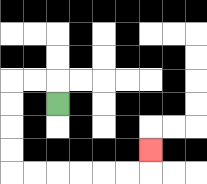{'start': '[2, 4]', 'end': '[6, 6]', 'path_directions': 'U,L,L,D,D,D,D,R,R,R,R,R,R,U', 'path_coordinates': '[[2, 4], [2, 3], [1, 3], [0, 3], [0, 4], [0, 5], [0, 6], [0, 7], [1, 7], [2, 7], [3, 7], [4, 7], [5, 7], [6, 7], [6, 6]]'}